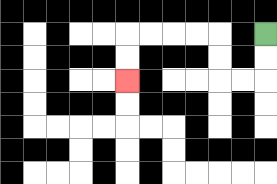{'start': '[11, 1]', 'end': '[5, 3]', 'path_directions': 'D,D,L,L,U,U,L,L,L,L,D,D', 'path_coordinates': '[[11, 1], [11, 2], [11, 3], [10, 3], [9, 3], [9, 2], [9, 1], [8, 1], [7, 1], [6, 1], [5, 1], [5, 2], [5, 3]]'}